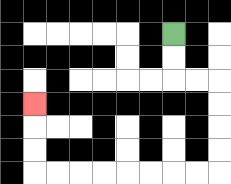{'start': '[7, 1]', 'end': '[1, 4]', 'path_directions': 'D,D,R,R,D,D,D,D,L,L,L,L,L,L,L,L,U,U,U', 'path_coordinates': '[[7, 1], [7, 2], [7, 3], [8, 3], [9, 3], [9, 4], [9, 5], [9, 6], [9, 7], [8, 7], [7, 7], [6, 7], [5, 7], [4, 7], [3, 7], [2, 7], [1, 7], [1, 6], [1, 5], [1, 4]]'}